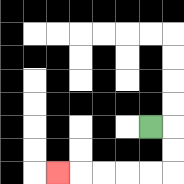{'start': '[6, 5]', 'end': '[2, 7]', 'path_directions': 'R,D,D,L,L,L,L,L', 'path_coordinates': '[[6, 5], [7, 5], [7, 6], [7, 7], [6, 7], [5, 7], [4, 7], [3, 7], [2, 7]]'}